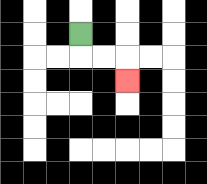{'start': '[3, 1]', 'end': '[5, 3]', 'path_directions': 'D,R,R,D', 'path_coordinates': '[[3, 1], [3, 2], [4, 2], [5, 2], [5, 3]]'}